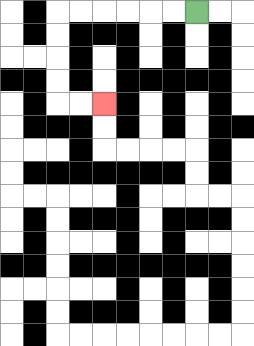{'start': '[8, 0]', 'end': '[4, 4]', 'path_directions': 'L,L,L,L,L,L,D,D,D,D,R,R', 'path_coordinates': '[[8, 0], [7, 0], [6, 0], [5, 0], [4, 0], [3, 0], [2, 0], [2, 1], [2, 2], [2, 3], [2, 4], [3, 4], [4, 4]]'}